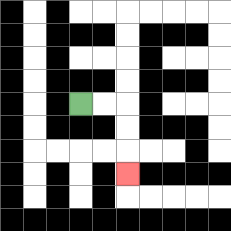{'start': '[3, 4]', 'end': '[5, 7]', 'path_directions': 'R,R,D,D,D', 'path_coordinates': '[[3, 4], [4, 4], [5, 4], [5, 5], [5, 6], [5, 7]]'}